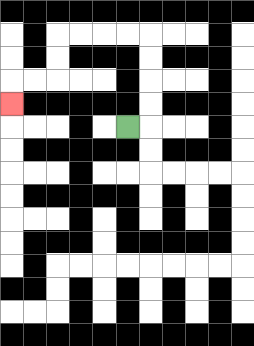{'start': '[5, 5]', 'end': '[0, 4]', 'path_directions': 'R,U,U,U,U,L,L,L,L,D,D,L,L,D', 'path_coordinates': '[[5, 5], [6, 5], [6, 4], [6, 3], [6, 2], [6, 1], [5, 1], [4, 1], [3, 1], [2, 1], [2, 2], [2, 3], [1, 3], [0, 3], [0, 4]]'}